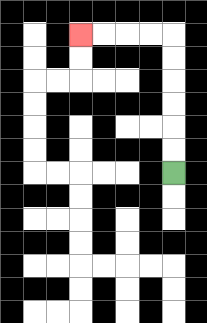{'start': '[7, 7]', 'end': '[3, 1]', 'path_directions': 'U,U,U,U,U,U,L,L,L,L', 'path_coordinates': '[[7, 7], [7, 6], [7, 5], [7, 4], [7, 3], [7, 2], [7, 1], [6, 1], [5, 1], [4, 1], [3, 1]]'}